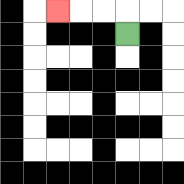{'start': '[5, 1]', 'end': '[2, 0]', 'path_directions': 'U,L,L,L', 'path_coordinates': '[[5, 1], [5, 0], [4, 0], [3, 0], [2, 0]]'}